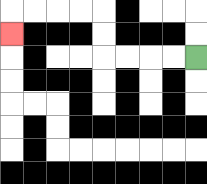{'start': '[8, 2]', 'end': '[0, 1]', 'path_directions': 'L,L,L,L,U,U,L,L,L,L,D', 'path_coordinates': '[[8, 2], [7, 2], [6, 2], [5, 2], [4, 2], [4, 1], [4, 0], [3, 0], [2, 0], [1, 0], [0, 0], [0, 1]]'}